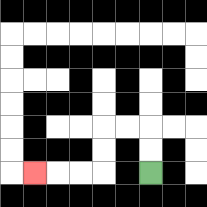{'start': '[6, 7]', 'end': '[1, 7]', 'path_directions': 'U,U,L,L,D,D,L,L,L', 'path_coordinates': '[[6, 7], [6, 6], [6, 5], [5, 5], [4, 5], [4, 6], [4, 7], [3, 7], [2, 7], [1, 7]]'}